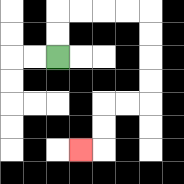{'start': '[2, 2]', 'end': '[3, 6]', 'path_directions': 'U,U,R,R,R,R,D,D,D,D,L,L,D,D,L', 'path_coordinates': '[[2, 2], [2, 1], [2, 0], [3, 0], [4, 0], [5, 0], [6, 0], [6, 1], [6, 2], [6, 3], [6, 4], [5, 4], [4, 4], [4, 5], [4, 6], [3, 6]]'}